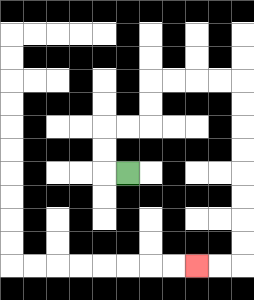{'start': '[5, 7]', 'end': '[8, 11]', 'path_directions': 'L,U,U,R,R,U,U,R,R,R,R,D,D,D,D,D,D,D,D,L,L', 'path_coordinates': '[[5, 7], [4, 7], [4, 6], [4, 5], [5, 5], [6, 5], [6, 4], [6, 3], [7, 3], [8, 3], [9, 3], [10, 3], [10, 4], [10, 5], [10, 6], [10, 7], [10, 8], [10, 9], [10, 10], [10, 11], [9, 11], [8, 11]]'}